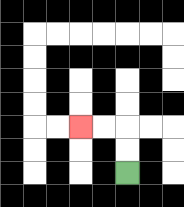{'start': '[5, 7]', 'end': '[3, 5]', 'path_directions': 'U,U,L,L', 'path_coordinates': '[[5, 7], [5, 6], [5, 5], [4, 5], [3, 5]]'}